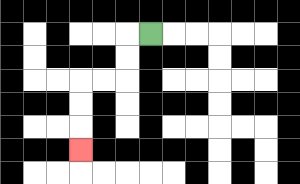{'start': '[6, 1]', 'end': '[3, 6]', 'path_directions': 'L,D,D,L,L,D,D,D', 'path_coordinates': '[[6, 1], [5, 1], [5, 2], [5, 3], [4, 3], [3, 3], [3, 4], [3, 5], [3, 6]]'}